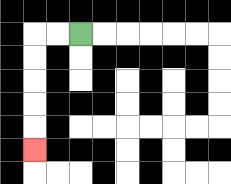{'start': '[3, 1]', 'end': '[1, 6]', 'path_directions': 'L,L,D,D,D,D,D', 'path_coordinates': '[[3, 1], [2, 1], [1, 1], [1, 2], [1, 3], [1, 4], [1, 5], [1, 6]]'}